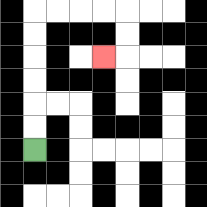{'start': '[1, 6]', 'end': '[4, 2]', 'path_directions': 'U,U,U,U,U,U,R,R,R,R,D,D,L', 'path_coordinates': '[[1, 6], [1, 5], [1, 4], [1, 3], [1, 2], [1, 1], [1, 0], [2, 0], [3, 0], [4, 0], [5, 0], [5, 1], [5, 2], [4, 2]]'}